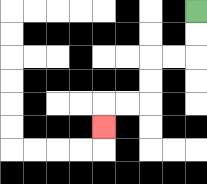{'start': '[8, 0]', 'end': '[4, 5]', 'path_directions': 'D,D,L,L,D,D,L,L,D', 'path_coordinates': '[[8, 0], [8, 1], [8, 2], [7, 2], [6, 2], [6, 3], [6, 4], [5, 4], [4, 4], [4, 5]]'}